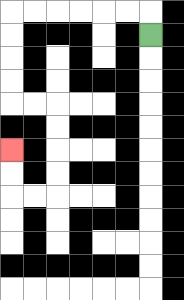{'start': '[6, 1]', 'end': '[0, 6]', 'path_directions': 'U,L,L,L,L,L,L,D,D,D,D,R,R,D,D,D,D,L,L,U,U', 'path_coordinates': '[[6, 1], [6, 0], [5, 0], [4, 0], [3, 0], [2, 0], [1, 0], [0, 0], [0, 1], [0, 2], [0, 3], [0, 4], [1, 4], [2, 4], [2, 5], [2, 6], [2, 7], [2, 8], [1, 8], [0, 8], [0, 7], [0, 6]]'}